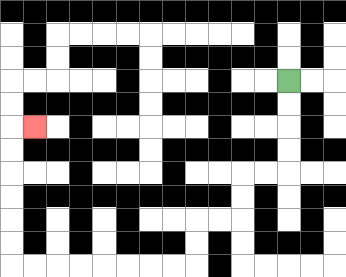{'start': '[12, 3]', 'end': '[1, 5]', 'path_directions': 'D,D,D,D,L,L,D,D,L,L,D,D,L,L,L,L,L,L,L,L,U,U,U,U,U,U,R', 'path_coordinates': '[[12, 3], [12, 4], [12, 5], [12, 6], [12, 7], [11, 7], [10, 7], [10, 8], [10, 9], [9, 9], [8, 9], [8, 10], [8, 11], [7, 11], [6, 11], [5, 11], [4, 11], [3, 11], [2, 11], [1, 11], [0, 11], [0, 10], [0, 9], [0, 8], [0, 7], [0, 6], [0, 5], [1, 5]]'}